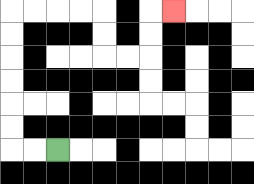{'start': '[2, 6]', 'end': '[7, 0]', 'path_directions': 'L,L,U,U,U,U,U,U,R,R,R,R,D,D,R,R,U,U,R', 'path_coordinates': '[[2, 6], [1, 6], [0, 6], [0, 5], [0, 4], [0, 3], [0, 2], [0, 1], [0, 0], [1, 0], [2, 0], [3, 0], [4, 0], [4, 1], [4, 2], [5, 2], [6, 2], [6, 1], [6, 0], [7, 0]]'}